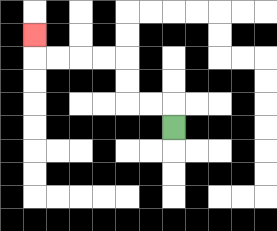{'start': '[7, 5]', 'end': '[1, 1]', 'path_directions': 'U,L,L,U,U,L,L,L,L,U', 'path_coordinates': '[[7, 5], [7, 4], [6, 4], [5, 4], [5, 3], [5, 2], [4, 2], [3, 2], [2, 2], [1, 2], [1, 1]]'}